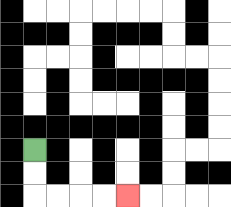{'start': '[1, 6]', 'end': '[5, 8]', 'path_directions': 'D,D,R,R,R,R', 'path_coordinates': '[[1, 6], [1, 7], [1, 8], [2, 8], [3, 8], [4, 8], [5, 8]]'}